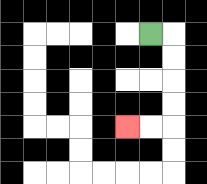{'start': '[6, 1]', 'end': '[5, 5]', 'path_directions': 'R,D,D,D,D,L,L', 'path_coordinates': '[[6, 1], [7, 1], [7, 2], [7, 3], [7, 4], [7, 5], [6, 5], [5, 5]]'}